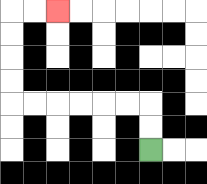{'start': '[6, 6]', 'end': '[2, 0]', 'path_directions': 'U,U,L,L,L,L,L,L,U,U,U,U,R,R', 'path_coordinates': '[[6, 6], [6, 5], [6, 4], [5, 4], [4, 4], [3, 4], [2, 4], [1, 4], [0, 4], [0, 3], [0, 2], [0, 1], [0, 0], [1, 0], [2, 0]]'}